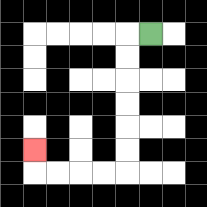{'start': '[6, 1]', 'end': '[1, 6]', 'path_directions': 'L,D,D,D,D,D,D,L,L,L,L,U', 'path_coordinates': '[[6, 1], [5, 1], [5, 2], [5, 3], [5, 4], [5, 5], [5, 6], [5, 7], [4, 7], [3, 7], [2, 7], [1, 7], [1, 6]]'}